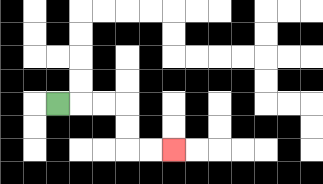{'start': '[2, 4]', 'end': '[7, 6]', 'path_directions': 'R,R,R,D,D,R,R', 'path_coordinates': '[[2, 4], [3, 4], [4, 4], [5, 4], [5, 5], [5, 6], [6, 6], [7, 6]]'}